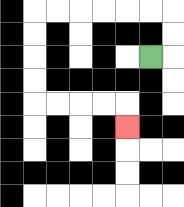{'start': '[6, 2]', 'end': '[5, 5]', 'path_directions': 'R,U,U,L,L,L,L,L,L,D,D,D,D,R,R,R,R,D', 'path_coordinates': '[[6, 2], [7, 2], [7, 1], [7, 0], [6, 0], [5, 0], [4, 0], [3, 0], [2, 0], [1, 0], [1, 1], [1, 2], [1, 3], [1, 4], [2, 4], [3, 4], [4, 4], [5, 4], [5, 5]]'}